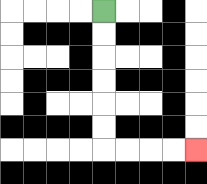{'start': '[4, 0]', 'end': '[8, 6]', 'path_directions': 'D,D,D,D,D,D,R,R,R,R', 'path_coordinates': '[[4, 0], [4, 1], [4, 2], [4, 3], [4, 4], [4, 5], [4, 6], [5, 6], [6, 6], [7, 6], [8, 6]]'}